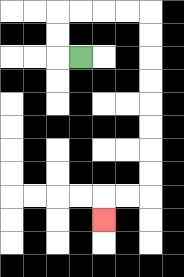{'start': '[3, 2]', 'end': '[4, 9]', 'path_directions': 'L,U,U,R,R,R,R,D,D,D,D,D,D,D,D,L,L,D', 'path_coordinates': '[[3, 2], [2, 2], [2, 1], [2, 0], [3, 0], [4, 0], [5, 0], [6, 0], [6, 1], [6, 2], [6, 3], [6, 4], [6, 5], [6, 6], [6, 7], [6, 8], [5, 8], [4, 8], [4, 9]]'}